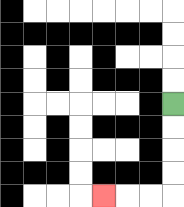{'start': '[7, 4]', 'end': '[4, 8]', 'path_directions': 'D,D,D,D,L,L,L', 'path_coordinates': '[[7, 4], [7, 5], [7, 6], [7, 7], [7, 8], [6, 8], [5, 8], [4, 8]]'}